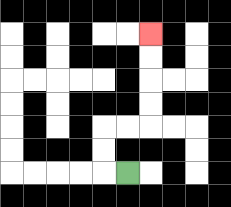{'start': '[5, 7]', 'end': '[6, 1]', 'path_directions': 'L,U,U,R,R,U,U,U,U', 'path_coordinates': '[[5, 7], [4, 7], [4, 6], [4, 5], [5, 5], [6, 5], [6, 4], [6, 3], [6, 2], [6, 1]]'}